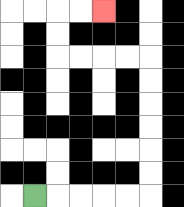{'start': '[1, 8]', 'end': '[4, 0]', 'path_directions': 'R,R,R,R,R,U,U,U,U,U,U,L,L,L,L,U,U,R,R', 'path_coordinates': '[[1, 8], [2, 8], [3, 8], [4, 8], [5, 8], [6, 8], [6, 7], [6, 6], [6, 5], [6, 4], [6, 3], [6, 2], [5, 2], [4, 2], [3, 2], [2, 2], [2, 1], [2, 0], [3, 0], [4, 0]]'}